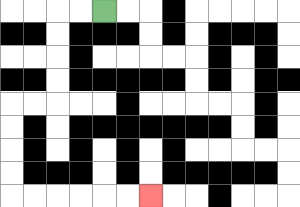{'start': '[4, 0]', 'end': '[6, 8]', 'path_directions': 'L,L,D,D,D,D,L,L,D,D,D,D,R,R,R,R,R,R', 'path_coordinates': '[[4, 0], [3, 0], [2, 0], [2, 1], [2, 2], [2, 3], [2, 4], [1, 4], [0, 4], [0, 5], [0, 6], [0, 7], [0, 8], [1, 8], [2, 8], [3, 8], [4, 8], [5, 8], [6, 8]]'}